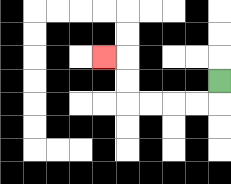{'start': '[9, 3]', 'end': '[4, 2]', 'path_directions': 'D,L,L,L,L,U,U,L', 'path_coordinates': '[[9, 3], [9, 4], [8, 4], [7, 4], [6, 4], [5, 4], [5, 3], [5, 2], [4, 2]]'}